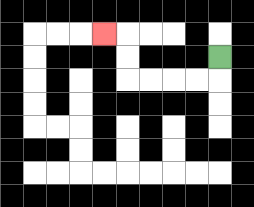{'start': '[9, 2]', 'end': '[4, 1]', 'path_directions': 'D,L,L,L,L,U,U,L', 'path_coordinates': '[[9, 2], [9, 3], [8, 3], [7, 3], [6, 3], [5, 3], [5, 2], [5, 1], [4, 1]]'}